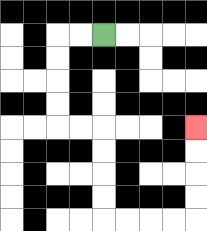{'start': '[4, 1]', 'end': '[8, 5]', 'path_directions': 'L,L,D,D,D,D,R,R,D,D,D,D,R,R,R,R,U,U,U,U', 'path_coordinates': '[[4, 1], [3, 1], [2, 1], [2, 2], [2, 3], [2, 4], [2, 5], [3, 5], [4, 5], [4, 6], [4, 7], [4, 8], [4, 9], [5, 9], [6, 9], [7, 9], [8, 9], [8, 8], [8, 7], [8, 6], [8, 5]]'}